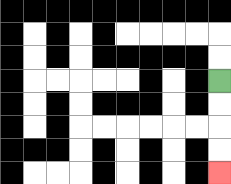{'start': '[9, 3]', 'end': '[9, 7]', 'path_directions': 'D,D,D,D', 'path_coordinates': '[[9, 3], [9, 4], [9, 5], [9, 6], [9, 7]]'}